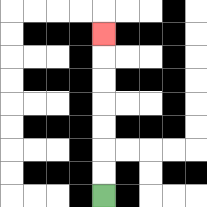{'start': '[4, 8]', 'end': '[4, 1]', 'path_directions': 'U,U,U,U,U,U,U', 'path_coordinates': '[[4, 8], [4, 7], [4, 6], [4, 5], [4, 4], [4, 3], [4, 2], [4, 1]]'}